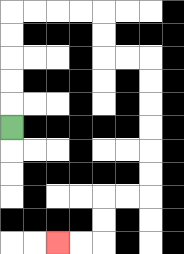{'start': '[0, 5]', 'end': '[2, 10]', 'path_directions': 'U,U,U,U,U,R,R,R,R,D,D,R,R,D,D,D,D,D,D,L,L,D,D,L,L', 'path_coordinates': '[[0, 5], [0, 4], [0, 3], [0, 2], [0, 1], [0, 0], [1, 0], [2, 0], [3, 0], [4, 0], [4, 1], [4, 2], [5, 2], [6, 2], [6, 3], [6, 4], [6, 5], [6, 6], [6, 7], [6, 8], [5, 8], [4, 8], [4, 9], [4, 10], [3, 10], [2, 10]]'}